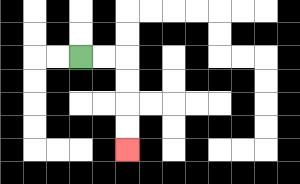{'start': '[3, 2]', 'end': '[5, 6]', 'path_directions': 'R,R,D,D,D,D', 'path_coordinates': '[[3, 2], [4, 2], [5, 2], [5, 3], [5, 4], [5, 5], [5, 6]]'}